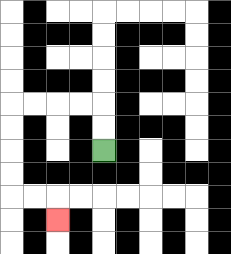{'start': '[4, 6]', 'end': '[2, 9]', 'path_directions': 'U,U,L,L,L,L,D,D,D,D,R,R,D', 'path_coordinates': '[[4, 6], [4, 5], [4, 4], [3, 4], [2, 4], [1, 4], [0, 4], [0, 5], [0, 6], [0, 7], [0, 8], [1, 8], [2, 8], [2, 9]]'}